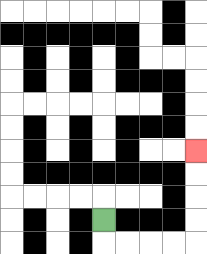{'start': '[4, 9]', 'end': '[8, 6]', 'path_directions': 'D,R,R,R,R,U,U,U,U', 'path_coordinates': '[[4, 9], [4, 10], [5, 10], [6, 10], [7, 10], [8, 10], [8, 9], [8, 8], [8, 7], [8, 6]]'}